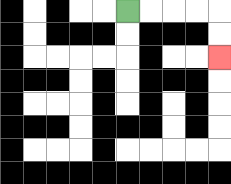{'start': '[5, 0]', 'end': '[9, 2]', 'path_directions': 'R,R,R,R,D,D', 'path_coordinates': '[[5, 0], [6, 0], [7, 0], [8, 0], [9, 0], [9, 1], [9, 2]]'}